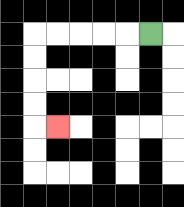{'start': '[6, 1]', 'end': '[2, 5]', 'path_directions': 'L,L,L,L,L,D,D,D,D,R', 'path_coordinates': '[[6, 1], [5, 1], [4, 1], [3, 1], [2, 1], [1, 1], [1, 2], [1, 3], [1, 4], [1, 5], [2, 5]]'}